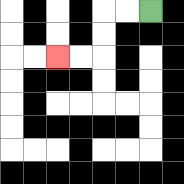{'start': '[6, 0]', 'end': '[2, 2]', 'path_directions': 'L,L,D,D,L,L', 'path_coordinates': '[[6, 0], [5, 0], [4, 0], [4, 1], [4, 2], [3, 2], [2, 2]]'}